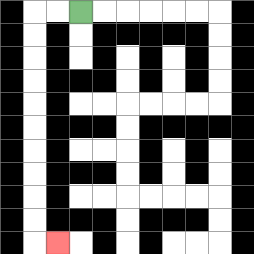{'start': '[3, 0]', 'end': '[2, 10]', 'path_directions': 'L,L,D,D,D,D,D,D,D,D,D,D,R', 'path_coordinates': '[[3, 0], [2, 0], [1, 0], [1, 1], [1, 2], [1, 3], [1, 4], [1, 5], [1, 6], [1, 7], [1, 8], [1, 9], [1, 10], [2, 10]]'}